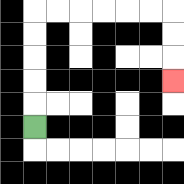{'start': '[1, 5]', 'end': '[7, 3]', 'path_directions': 'U,U,U,U,U,R,R,R,R,R,R,D,D,D', 'path_coordinates': '[[1, 5], [1, 4], [1, 3], [1, 2], [1, 1], [1, 0], [2, 0], [3, 0], [4, 0], [5, 0], [6, 0], [7, 0], [7, 1], [7, 2], [7, 3]]'}